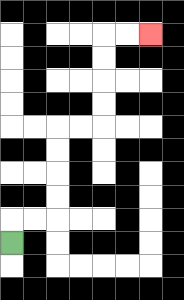{'start': '[0, 10]', 'end': '[6, 1]', 'path_directions': 'U,R,R,U,U,U,U,R,R,U,U,U,U,R,R', 'path_coordinates': '[[0, 10], [0, 9], [1, 9], [2, 9], [2, 8], [2, 7], [2, 6], [2, 5], [3, 5], [4, 5], [4, 4], [4, 3], [4, 2], [4, 1], [5, 1], [6, 1]]'}